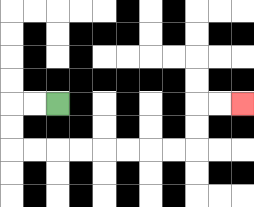{'start': '[2, 4]', 'end': '[10, 4]', 'path_directions': 'L,L,D,D,R,R,R,R,R,R,R,R,U,U,R,R', 'path_coordinates': '[[2, 4], [1, 4], [0, 4], [0, 5], [0, 6], [1, 6], [2, 6], [3, 6], [4, 6], [5, 6], [6, 6], [7, 6], [8, 6], [8, 5], [8, 4], [9, 4], [10, 4]]'}